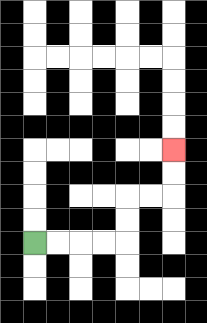{'start': '[1, 10]', 'end': '[7, 6]', 'path_directions': 'R,R,R,R,U,U,R,R,U,U', 'path_coordinates': '[[1, 10], [2, 10], [3, 10], [4, 10], [5, 10], [5, 9], [5, 8], [6, 8], [7, 8], [7, 7], [7, 6]]'}